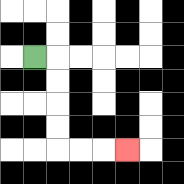{'start': '[1, 2]', 'end': '[5, 6]', 'path_directions': 'R,D,D,D,D,R,R,R', 'path_coordinates': '[[1, 2], [2, 2], [2, 3], [2, 4], [2, 5], [2, 6], [3, 6], [4, 6], [5, 6]]'}